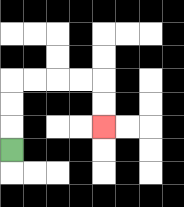{'start': '[0, 6]', 'end': '[4, 5]', 'path_directions': 'U,U,U,R,R,R,R,D,D', 'path_coordinates': '[[0, 6], [0, 5], [0, 4], [0, 3], [1, 3], [2, 3], [3, 3], [4, 3], [4, 4], [4, 5]]'}